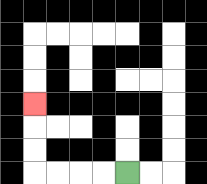{'start': '[5, 7]', 'end': '[1, 4]', 'path_directions': 'L,L,L,L,U,U,U', 'path_coordinates': '[[5, 7], [4, 7], [3, 7], [2, 7], [1, 7], [1, 6], [1, 5], [1, 4]]'}